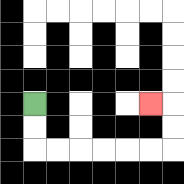{'start': '[1, 4]', 'end': '[6, 4]', 'path_directions': 'D,D,R,R,R,R,R,R,U,U,L', 'path_coordinates': '[[1, 4], [1, 5], [1, 6], [2, 6], [3, 6], [4, 6], [5, 6], [6, 6], [7, 6], [7, 5], [7, 4], [6, 4]]'}